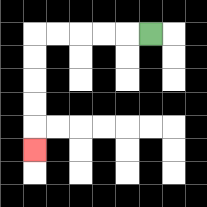{'start': '[6, 1]', 'end': '[1, 6]', 'path_directions': 'L,L,L,L,L,D,D,D,D,D', 'path_coordinates': '[[6, 1], [5, 1], [4, 1], [3, 1], [2, 1], [1, 1], [1, 2], [1, 3], [1, 4], [1, 5], [1, 6]]'}